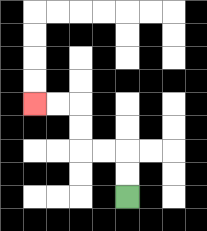{'start': '[5, 8]', 'end': '[1, 4]', 'path_directions': 'U,U,L,L,U,U,L,L', 'path_coordinates': '[[5, 8], [5, 7], [5, 6], [4, 6], [3, 6], [3, 5], [3, 4], [2, 4], [1, 4]]'}